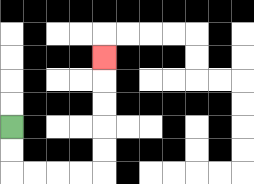{'start': '[0, 5]', 'end': '[4, 2]', 'path_directions': 'D,D,R,R,R,R,U,U,U,U,U', 'path_coordinates': '[[0, 5], [0, 6], [0, 7], [1, 7], [2, 7], [3, 7], [4, 7], [4, 6], [4, 5], [4, 4], [4, 3], [4, 2]]'}